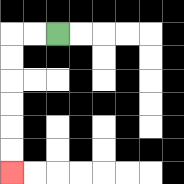{'start': '[2, 1]', 'end': '[0, 7]', 'path_directions': 'L,L,D,D,D,D,D,D', 'path_coordinates': '[[2, 1], [1, 1], [0, 1], [0, 2], [0, 3], [0, 4], [0, 5], [0, 6], [0, 7]]'}